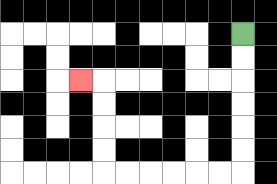{'start': '[10, 1]', 'end': '[3, 3]', 'path_directions': 'D,D,D,D,D,D,L,L,L,L,L,L,U,U,U,U,L', 'path_coordinates': '[[10, 1], [10, 2], [10, 3], [10, 4], [10, 5], [10, 6], [10, 7], [9, 7], [8, 7], [7, 7], [6, 7], [5, 7], [4, 7], [4, 6], [4, 5], [4, 4], [4, 3], [3, 3]]'}